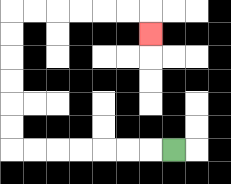{'start': '[7, 6]', 'end': '[6, 1]', 'path_directions': 'L,L,L,L,L,L,L,U,U,U,U,U,U,R,R,R,R,R,R,D', 'path_coordinates': '[[7, 6], [6, 6], [5, 6], [4, 6], [3, 6], [2, 6], [1, 6], [0, 6], [0, 5], [0, 4], [0, 3], [0, 2], [0, 1], [0, 0], [1, 0], [2, 0], [3, 0], [4, 0], [5, 0], [6, 0], [6, 1]]'}